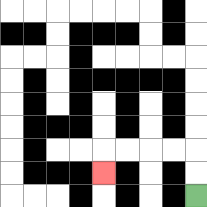{'start': '[8, 8]', 'end': '[4, 7]', 'path_directions': 'U,U,L,L,L,L,D', 'path_coordinates': '[[8, 8], [8, 7], [8, 6], [7, 6], [6, 6], [5, 6], [4, 6], [4, 7]]'}